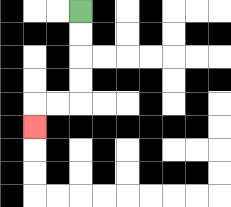{'start': '[3, 0]', 'end': '[1, 5]', 'path_directions': 'D,D,D,D,L,L,D', 'path_coordinates': '[[3, 0], [3, 1], [3, 2], [3, 3], [3, 4], [2, 4], [1, 4], [1, 5]]'}